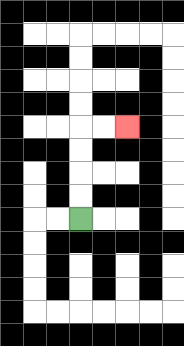{'start': '[3, 9]', 'end': '[5, 5]', 'path_directions': 'U,U,U,U,R,R', 'path_coordinates': '[[3, 9], [3, 8], [3, 7], [3, 6], [3, 5], [4, 5], [5, 5]]'}